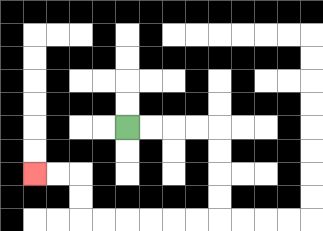{'start': '[5, 5]', 'end': '[1, 7]', 'path_directions': 'R,R,R,R,D,D,D,D,L,L,L,L,L,L,U,U,L,L', 'path_coordinates': '[[5, 5], [6, 5], [7, 5], [8, 5], [9, 5], [9, 6], [9, 7], [9, 8], [9, 9], [8, 9], [7, 9], [6, 9], [5, 9], [4, 9], [3, 9], [3, 8], [3, 7], [2, 7], [1, 7]]'}